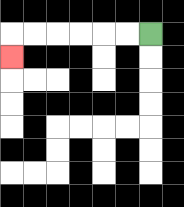{'start': '[6, 1]', 'end': '[0, 2]', 'path_directions': 'L,L,L,L,L,L,D', 'path_coordinates': '[[6, 1], [5, 1], [4, 1], [3, 1], [2, 1], [1, 1], [0, 1], [0, 2]]'}